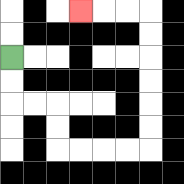{'start': '[0, 2]', 'end': '[3, 0]', 'path_directions': 'D,D,R,R,D,D,R,R,R,R,U,U,U,U,U,U,L,L,L', 'path_coordinates': '[[0, 2], [0, 3], [0, 4], [1, 4], [2, 4], [2, 5], [2, 6], [3, 6], [4, 6], [5, 6], [6, 6], [6, 5], [6, 4], [6, 3], [6, 2], [6, 1], [6, 0], [5, 0], [4, 0], [3, 0]]'}